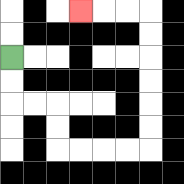{'start': '[0, 2]', 'end': '[3, 0]', 'path_directions': 'D,D,R,R,D,D,R,R,R,R,U,U,U,U,U,U,L,L,L', 'path_coordinates': '[[0, 2], [0, 3], [0, 4], [1, 4], [2, 4], [2, 5], [2, 6], [3, 6], [4, 6], [5, 6], [6, 6], [6, 5], [6, 4], [6, 3], [6, 2], [6, 1], [6, 0], [5, 0], [4, 0], [3, 0]]'}